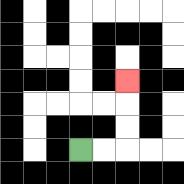{'start': '[3, 6]', 'end': '[5, 3]', 'path_directions': 'R,R,U,U,U', 'path_coordinates': '[[3, 6], [4, 6], [5, 6], [5, 5], [5, 4], [5, 3]]'}